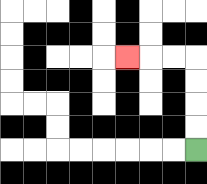{'start': '[8, 6]', 'end': '[5, 2]', 'path_directions': 'U,U,U,U,L,L,L', 'path_coordinates': '[[8, 6], [8, 5], [8, 4], [8, 3], [8, 2], [7, 2], [6, 2], [5, 2]]'}